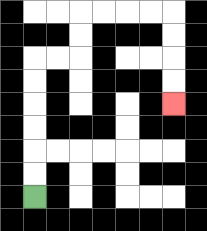{'start': '[1, 8]', 'end': '[7, 4]', 'path_directions': 'U,U,U,U,U,U,R,R,U,U,R,R,R,R,D,D,D,D', 'path_coordinates': '[[1, 8], [1, 7], [1, 6], [1, 5], [1, 4], [1, 3], [1, 2], [2, 2], [3, 2], [3, 1], [3, 0], [4, 0], [5, 0], [6, 0], [7, 0], [7, 1], [7, 2], [7, 3], [7, 4]]'}